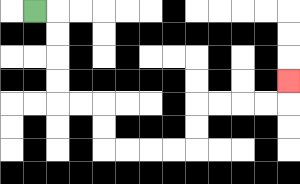{'start': '[1, 0]', 'end': '[12, 3]', 'path_directions': 'R,D,D,D,D,R,R,D,D,R,R,R,R,U,U,R,R,R,R,U', 'path_coordinates': '[[1, 0], [2, 0], [2, 1], [2, 2], [2, 3], [2, 4], [3, 4], [4, 4], [4, 5], [4, 6], [5, 6], [6, 6], [7, 6], [8, 6], [8, 5], [8, 4], [9, 4], [10, 4], [11, 4], [12, 4], [12, 3]]'}